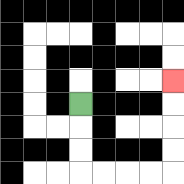{'start': '[3, 4]', 'end': '[7, 3]', 'path_directions': 'D,D,D,R,R,R,R,U,U,U,U', 'path_coordinates': '[[3, 4], [3, 5], [3, 6], [3, 7], [4, 7], [5, 7], [6, 7], [7, 7], [7, 6], [7, 5], [7, 4], [7, 3]]'}